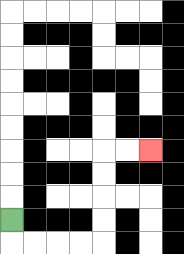{'start': '[0, 9]', 'end': '[6, 6]', 'path_directions': 'D,R,R,R,R,U,U,U,U,R,R', 'path_coordinates': '[[0, 9], [0, 10], [1, 10], [2, 10], [3, 10], [4, 10], [4, 9], [4, 8], [4, 7], [4, 6], [5, 6], [6, 6]]'}